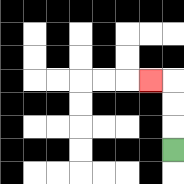{'start': '[7, 6]', 'end': '[6, 3]', 'path_directions': 'U,U,U,L', 'path_coordinates': '[[7, 6], [7, 5], [7, 4], [7, 3], [6, 3]]'}